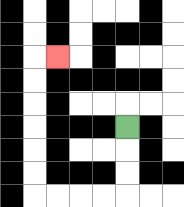{'start': '[5, 5]', 'end': '[2, 2]', 'path_directions': 'D,D,D,L,L,L,L,U,U,U,U,U,U,R', 'path_coordinates': '[[5, 5], [5, 6], [5, 7], [5, 8], [4, 8], [3, 8], [2, 8], [1, 8], [1, 7], [1, 6], [1, 5], [1, 4], [1, 3], [1, 2], [2, 2]]'}